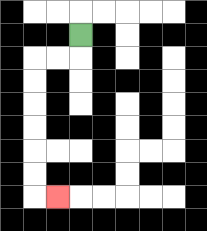{'start': '[3, 1]', 'end': '[2, 8]', 'path_directions': 'D,L,L,D,D,D,D,D,D,R', 'path_coordinates': '[[3, 1], [3, 2], [2, 2], [1, 2], [1, 3], [1, 4], [1, 5], [1, 6], [1, 7], [1, 8], [2, 8]]'}